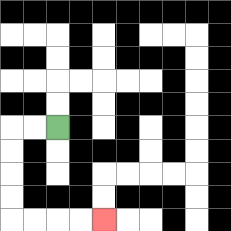{'start': '[2, 5]', 'end': '[4, 9]', 'path_directions': 'L,L,D,D,D,D,R,R,R,R', 'path_coordinates': '[[2, 5], [1, 5], [0, 5], [0, 6], [0, 7], [0, 8], [0, 9], [1, 9], [2, 9], [3, 9], [4, 9]]'}